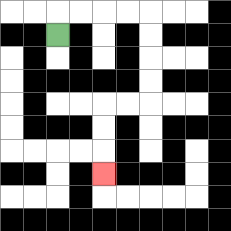{'start': '[2, 1]', 'end': '[4, 7]', 'path_directions': 'U,R,R,R,R,D,D,D,D,L,L,D,D,D', 'path_coordinates': '[[2, 1], [2, 0], [3, 0], [4, 0], [5, 0], [6, 0], [6, 1], [6, 2], [6, 3], [6, 4], [5, 4], [4, 4], [4, 5], [4, 6], [4, 7]]'}